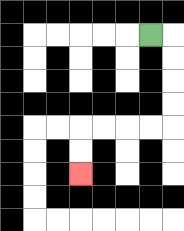{'start': '[6, 1]', 'end': '[3, 7]', 'path_directions': 'R,D,D,D,D,L,L,L,L,D,D', 'path_coordinates': '[[6, 1], [7, 1], [7, 2], [7, 3], [7, 4], [7, 5], [6, 5], [5, 5], [4, 5], [3, 5], [3, 6], [3, 7]]'}